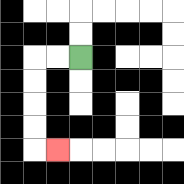{'start': '[3, 2]', 'end': '[2, 6]', 'path_directions': 'L,L,D,D,D,D,R', 'path_coordinates': '[[3, 2], [2, 2], [1, 2], [1, 3], [1, 4], [1, 5], [1, 6], [2, 6]]'}